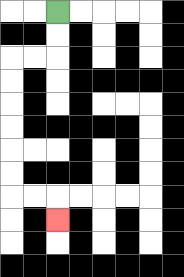{'start': '[2, 0]', 'end': '[2, 9]', 'path_directions': 'D,D,L,L,D,D,D,D,D,D,R,R,D', 'path_coordinates': '[[2, 0], [2, 1], [2, 2], [1, 2], [0, 2], [0, 3], [0, 4], [0, 5], [0, 6], [0, 7], [0, 8], [1, 8], [2, 8], [2, 9]]'}